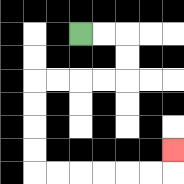{'start': '[3, 1]', 'end': '[7, 6]', 'path_directions': 'R,R,D,D,L,L,L,L,D,D,D,D,R,R,R,R,R,R,U', 'path_coordinates': '[[3, 1], [4, 1], [5, 1], [5, 2], [5, 3], [4, 3], [3, 3], [2, 3], [1, 3], [1, 4], [1, 5], [1, 6], [1, 7], [2, 7], [3, 7], [4, 7], [5, 7], [6, 7], [7, 7], [7, 6]]'}